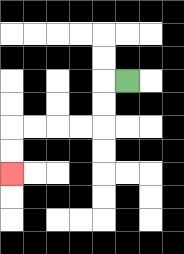{'start': '[5, 3]', 'end': '[0, 7]', 'path_directions': 'L,D,D,L,L,L,L,D,D', 'path_coordinates': '[[5, 3], [4, 3], [4, 4], [4, 5], [3, 5], [2, 5], [1, 5], [0, 5], [0, 6], [0, 7]]'}